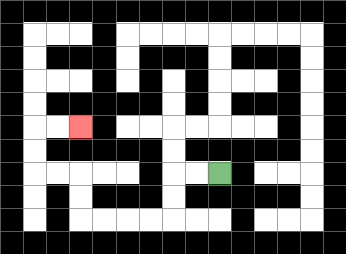{'start': '[9, 7]', 'end': '[3, 5]', 'path_directions': 'L,L,D,D,L,L,L,L,U,U,L,L,U,U,R,R', 'path_coordinates': '[[9, 7], [8, 7], [7, 7], [7, 8], [7, 9], [6, 9], [5, 9], [4, 9], [3, 9], [3, 8], [3, 7], [2, 7], [1, 7], [1, 6], [1, 5], [2, 5], [3, 5]]'}